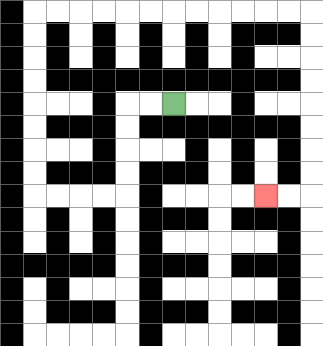{'start': '[7, 4]', 'end': '[11, 8]', 'path_directions': 'L,L,D,D,D,D,L,L,L,L,U,U,U,U,U,U,U,U,R,R,R,R,R,R,R,R,R,R,R,R,D,D,D,D,D,D,D,D,L,L', 'path_coordinates': '[[7, 4], [6, 4], [5, 4], [5, 5], [5, 6], [5, 7], [5, 8], [4, 8], [3, 8], [2, 8], [1, 8], [1, 7], [1, 6], [1, 5], [1, 4], [1, 3], [1, 2], [1, 1], [1, 0], [2, 0], [3, 0], [4, 0], [5, 0], [6, 0], [7, 0], [8, 0], [9, 0], [10, 0], [11, 0], [12, 0], [13, 0], [13, 1], [13, 2], [13, 3], [13, 4], [13, 5], [13, 6], [13, 7], [13, 8], [12, 8], [11, 8]]'}